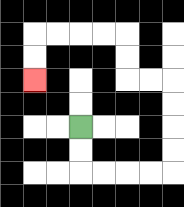{'start': '[3, 5]', 'end': '[1, 3]', 'path_directions': 'D,D,R,R,R,R,U,U,U,U,L,L,U,U,L,L,L,L,D,D', 'path_coordinates': '[[3, 5], [3, 6], [3, 7], [4, 7], [5, 7], [6, 7], [7, 7], [7, 6], [7, 5], [7, 4], [7, 3], [6, 3], [5, 3], [5, 2], [5, 1], [4, 1], [3, 1], [2, 1], [1, 1], [1, 2], [1, 3]]'}